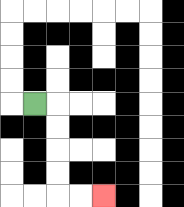{'start': '[1, 4]', 'end': '[4, 8]', 'path_directions': 'R,D,D,D,D,R,R', 'path_coordinates': '[[1, 4], [2, 4], [2, 5], [2, 6], [2, 7], [2, 8], [3, 8], [4, 8]]'}